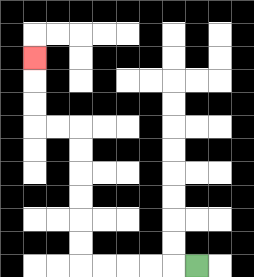{'start': '[8, 11]', 'end': '[1, 2]', 'path_directions': 'L,L,L,L,L,U,U,U,U,U,U,L,L,U,U,U', 'path_coordinates': '[[8, 11], [7, 11], [6, 11], [5, 11], [4, 11], [3, 11], [3, 10], [3, 9], [3, 8], [3, 7], [3, 6], [3, 5], [2, 5], [1, 5], [1, 4], [1, 3], [1, 2]]'}